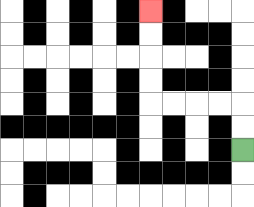{'start': '[10, 6]', 'end': '[6, 0]', 'path_directions': 'U,U,L,L,L,L,U,U,U,U', 'path_coordinates': '[[10, 6], [10, 5], [10, 4], [9, 4], [8, 4], [7, 4], [6, 4], [6, 3], [6, 2], [6, 1], [6, 0]]'}